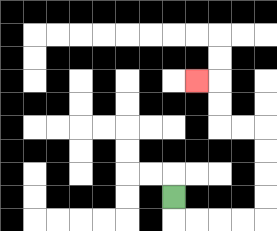{'start': '[7, 8]', 'end': '[8, 3]', 'path_directions': 'D,R,R,R,R,U,U,U,U,L,L,U,U,L', 'path_coordinates': '[[7, 8], [7, 9], [8, 9], [9, 9], [10, 9], [11, 9], [11, 8], [11, 7], [11, 6], [11, 5], [10, 5], [9, 5], [9, 4], [9, 3], [8, 3]]'}